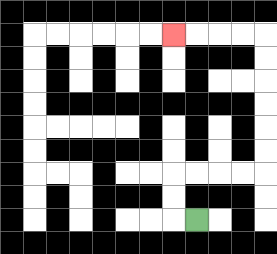{'start': '[8, 9]', 'end': '[7, 1]', 'path_directions': 'L,U,U,R,R,R,R,U,U,U,U,U,U,L,L,L,L', 'path_coordinates': '[[8, 9], [7, 9], [7, 8], [7, 7], [8, 7], [9, 7], [10, 7], [11, 7], [11, 6], [11, 5], [11, 4], [11, 3], [11, 2], [11, 1], [10, 1], [9, 1], [8, 1], [7, 1]]'}